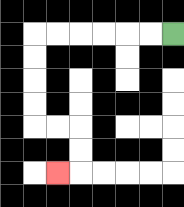{'start': '[7, 1]', 'end': '[2, 7]', 'path_directions': 'L,L,L,L,L,L,D,D,D,D,R,R,D,D,L', 'path_coordinates': '[[7, 1], [6, 1], [5, 1], [4, 1], [3, 1], [2, 1], [1, 1], [1, 2], [1, 3], [1, 4], [1, 5], [2, 5], [3, 5], [3, 6], [3, 7], [2, 7]]'}